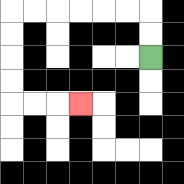{'start': '[6, 2]', 'end': '[3, 4]', 'path_directions': 'U,U,L,L,L,L,L,L,D,D,D,D,R,R,R', 'path_coordinates': '[[6, 2], [6, 1], [6, 0], [5, 0], [4, 0], [3, 0], [2, 0], [1, 0], [0, 0], [0, 1], [0, 2], [0, 3], [0, 4], [1, 4], [2, 4], [3, 4]]'}